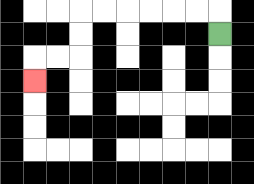{'start': '[9, 1]', 'end': '[1, 3]', 'path_directions': 'U,L,L,L,L,L,L,D,D,L,L,D', 'path_coordinates': '[[9, 1], [9, 0], [8, 0], [7, 0], [6, 0], [5, 0], [4, 0], [3, 0], [3, 1], [3, 2], [2, 2], [1, 2], [1, 3]]'}